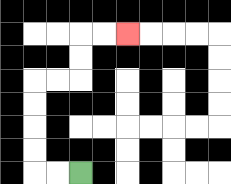{'start': '[3, 7]', 'end': '[5, 1]', 'path_directions': 'L,L,U,U,U,U,R,R,U,U,R,R', 'path_coordinates': '[[3, 7], [2, 7], [1, 7], [1, 6], [1, 5], [1, 4], [1, 3], [2, 3], [3, 3], [3, 2], [3, 1], [4, 1], [5, 1]]'}